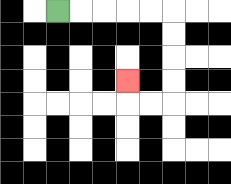{'start': '[2, 0]', 'end': '[5, 3]', 'path_directions': 'R,R,R,R,R,D,D,D,D,L,L,U', 'path_coordinates': '[[2, 0], [3, 0], [4, 0], [5, 0], [6, 0], [7, 0], [7, 1], [7, 2], [7, 3], [7, 4], [6, 4], [5, 4], [5, 3]]'}